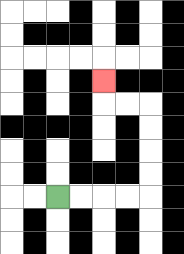{'start': '[2, 8]', 'end': '[4, 3]', 'path_directions': 'R,R,R,R,U,U,U,U,L,L,U', 'path_coordinates': '[[2, 8], [3, 8], [4, 8], [5, 8], [6, 8], [6, 7], [6, 6], [6, 5], [6, 4], [5, 4], [4, 4], [4, 3]]'}